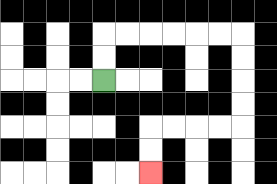{'start': '[4, 3]', 'end': '[6, 7]', 'path_directions': 'U,U,R,R,R,R,R,R,D,D,D,D,L,L,L,L,D,D', 'path_coordinates': '[[4, 3], [4, 2], [4, 1], [5, 1], [6, 1], [7, 1], [8, 1], [9, 1], [10, 1], [10, 2], [10, 3], [10, 4], [10, 5], [9, 5], [8, 5], [7, 5], [6, 5], [6, 6], [6, 7]]'}